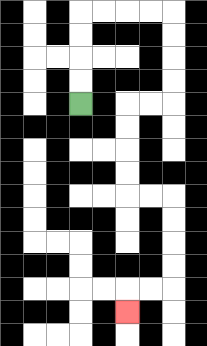{'start': '[3, 4]', 'end': '[5, 13]', 'path_directions': 'U,U,U,U,R,R,R,R,D,D,D,D,L,L,D,D,D,D,R,R,D,D,D,D,L,L,D', 'path_coordinates': '[[3, 4], [3, 3], [3, 2], [3, 1], [3, 0], [4, 0], [5, 0], [6, 0], [7, 0], [7, 1], [7, 2], [7, 3], [7, 4], [6, 4], [5, 4], [5, 5], [5, 6], [5, 7], [5, 8], [6, 8], [7, 8], [7, 9], [7, 10], [7, 11], [7, 12], [6, 12], [5, 12], [5, 13]]'}